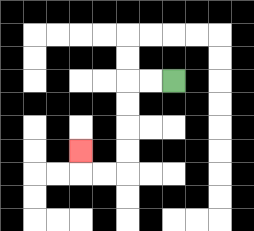{'start': '[7, 3]', 'end': '[3, 6]', 'path_directions': 'L,L,D,D,D,D,L,L,U', 'path_coordinates': '[[7, 3], [6, 3], [5, 3], [5, 4], [5, 5], [5, 6], [5, 7], [4, 7], [3, 7], [3, 6]]'}